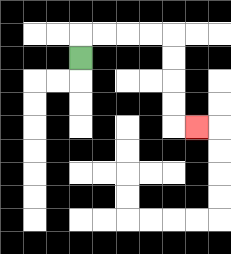{'start': '[3, 2]', 'end': '[8, 5]', 'path_directions': 'U,R,R,R,R,D,D,D,D,R', 'path_coordinates': '[[3, 2], [3, 1], [4, 1], [5, 1], [6, 1], [7, 1], [7, 2], [7, 3], [7, 4], [7, 5], [8, 5]]'}